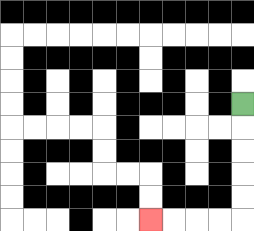{'start': '[10, 4]', 'end': '[6, 9]', 'path_directions': 'D,D,D,D,D,L,L,L,L', 'path_coordinates': '[[10, 4], [10, 5], [10, 6], [10, 7], [10, 8], [10, 9], [9, 9], [8, 9], [7, 9], [6, 9]]'}